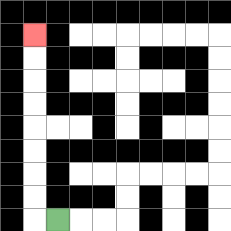{'start': '[2, 9]', 'end': '[1, 1]', 'path_directions': 'L,U,U,U,U,U,U,U,U', 'path_coordinates': '[[2, 9], [1, 9], [1, 8], [1, 7], [1, 6], [1, 5], [1, 4], [1, 3], [1, 2], [1, 1]]'}